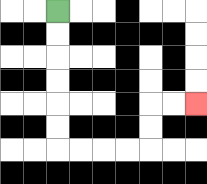{'start': '[2, 0]', 'end': '[8, 4]', 'path_directions': 'D,D,D,D,D,D,R,R,R,R,U,U,R,R', 'path_coordinates': '[[2, 0], [2, 1], [2, 2], [2, 3], [2, 4], [2, 5], [2, 6], [3, 6], [4, 6], [5, 6], [6, 6], [6, 5], [6, 4], [7, 4], [8, 4]]'}